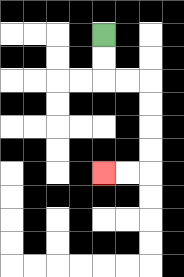{'start': '[4, 1]', 'end': '[4, 7]', 'path_directions': 'D,D,R,R,D,D,D,D,L,L', 'path_coordinates': '[[4, 1], [4, 2], [4, 3], [5, 3], [6, 3], [6, 4], [6, 5], [6, 6], [6, 7], [5, 7], [4, 7]]'}